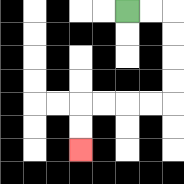{'start': '[5, 0]', 'end': '[3, 6]', 'path_directions': 'R,R,D,D,D,D,L,L,L,L,D,D', 'path_coordinates': '[[5, 0], [6, 0], [7, 0], [7, 1], [7, 2], [7, 3], [7, 4], [6, 4], [5, 4], [4, 4], [3, 4], [3, 5], [3, 6]]'}